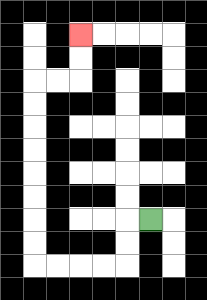{'start': '[6, 9]', 'end': '[3, 1]', 'path_directions': 'L,D,D,L,L,L,L,U,U,U,U,U,U,U,U,R,R,U,U', 'path_coordinates': '[[6, 9], [5, 9], [5, 10], [5, 11], [4, 11], [3, 11], [2, 11], [1, 11], [1, 10], [1, 9], [1, 8], [1, 7], [1, 6], [1, 5], [1, 4], [1, 3], [2, 3], [3, 3], [3, 2], [3, 1]]'}